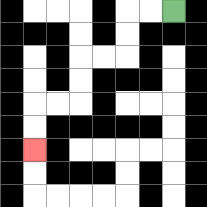{'start': '[7, 0]', 'end': '[1, 6]', 'path_directions': 'L,L,D,D,L,L,D,D,L,L,D,D', 'path_coordinates': '[[7, 0], [6, 0], [5, 0], [5, 1], [5, 2], [4, 2], [3, 2], [3, 3], [3, 4], [2, 4], [1, 4], [1, 5], [1, 6]]'}